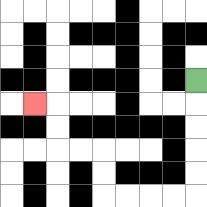{'start': '[8, 3]', 'end': '[1, 4]', 'path_directions': 'D,D,D,D,D,L,L,L,L,U,U,L,L,U,U,L', 'path_coordinates': '[[8, 3], [8, 4], [8, 5], [8, 6], [8, 7], [8, 8], [7, 8], [6, 8], [5, 8], [4, 8], [4, 7], [4, 6], [3, 6], [2, 6], [2, 5], [2, 4], [1, 4]]'}